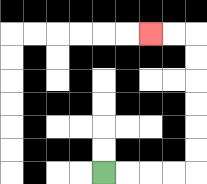{'start': '[4, 7]', 'end': '[6, 1]', 'path_directions': 'R,R,R,R,U,U,U,U,U,U,L,L', 'path_coordinates': '[[4, 7], [5, 7], [6, 7], [7, 7], [8, 7], [8, 6], [8, 5], [8, 4], [8, 3], [8, 2], [8, 1], [7, 1], [6, 1]]'}